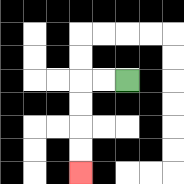{'start': '[5, 3]', 'end': '[3, 7]', 'path_directions': 'L,L,D,D,D,D', 'path_coordinates': '[[5, 3], [4, 3], [3, 3], [3, 4], [3, 5], [3, 6], [3, 7]]'}